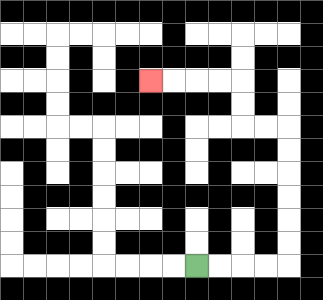{'start': '[8, 11]', 'end': '[6, 3]', 'path_directions': 'R,R,R,R,U,U,U,U,U,U,L,L,U,U,L,L,L,L', 'path_coordinates': '[[8, 11], [9, 11], [10, 11], [11, 11], [12, 11], [12, 10], [12, 9], [12, 8], [12, 7], [12, 6], [12, 5], [11, 5], [10, 5], [10, 4], [10, 3], [9, 3], [8, 3], [7, 3], [6, 3]]'}